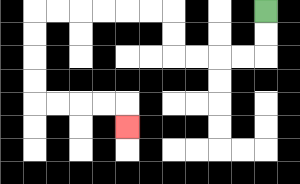{'start': '[11, 0]', 'end': '[5, 5]', 'path_directions': 'D,D,L,L,L,L,U,U,L,L,L,L,L,L,D,D,D,D,R,R,R,R,D', 'path_coordinates': '[[11, 0], [11, 1], [11, 2], [10, 2], [9, 2], [8, 2], [7, 2], [7, 1], [7, 0], [6, 0], [5, 0], [4, 0], [3, 0], [2, 0], [1, 0], [1, 1], [1, 2], [1, 3], [1, 4], [2, 4], [3, 4], [4, 4], [5, 4], [5, 5]]'}